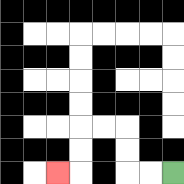{'start': '[7, 7]', 'end': '[2, 7]', 'path_directions': 'L,L,U,U,L,L,D,D,L', 'path_coordinates': '[[7, 7], [6, 7], [5, 7], [5, 6], [5, 5], [4, 5], [3, 5], [3, 6], [3, 7], [2, 7]]'}